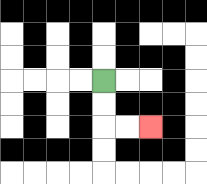{'start': '[4, 3]', 'end': '[6, 5]', 'path_directions': 'D,D,R,R', 'path_coordinates': '[[4, 3], [4, 4], [4, 5], [5, 5], [6, 5]]'}